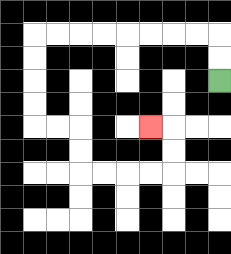{'start': '[9, 3]', 'end': '[6, 5]', 'path_directions': 'U,U,L,L,L,L,L,L,L,L,D,D,D,D,R,R,D,D,R,R,R,R,U,U,L', 'path_coordinates': '[[9, 3], [9, 2], [9, 1], [8, 1], [7, 1], [6, 1], [5, 1], [4, 1], [3, 1], [2, 1], [1, 1], [1, 2], [1, 3], [1, 4], [1, 5], [2, 5], [3, 5], [3, 6], [3, 7], [4, 7], [5, 7], [6, 7], [7, 7], [7, 6], [7, 5], [6, 5]]'}